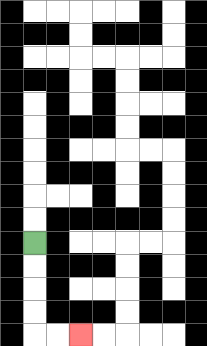{'start': '[1, 10]', 'end': '[3, 14]', 'path_directions': 'D,D,D,D,R,R', 'path_coordinates': '[[1, 10], [1, 11], [1, 12], [1, 13], [1, 14], [2, 14], [3, 14]]'}